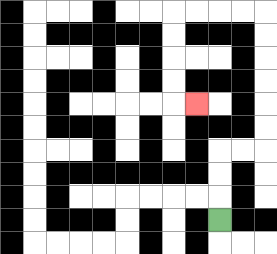{'start': '[9, 9]', 'end': '[8, 4]', 'path_directions': 'U,U,U,R,R,U,U,U,U,U,U,L,L,L,L,D,D,D,D,R', 'path_coordinates': '[[9, 9], [9, 8], [9, 7], [9, 6], [10, 6], [11, 6], [11, 5], [11, 4], [11, 3], [11, 2], [11, 1], [11, 0], [10, 0], [9, 0], [8, 0], [7, 0], [7, 1], [7, 2], [7, 3], [7, 4], [8, 4]]'}